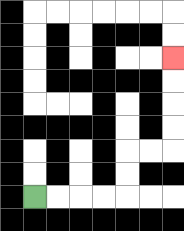{'start': '[1, 8]', 'end': '[7, 2]', 'path_directions': 'R,R,R,R,U,U,R,R,U,U,U,U', 'path_coordinates': '[[1, 8], [2, 8], [3, 8], [4, 8], [5, 8], [5, 7], [5, 6], [6, 6], [7, 6], [7, 5], [7, 4], [7, 3], [7, 2]]'}